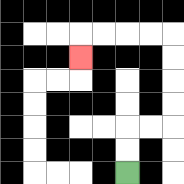{'start': '[5, 7]', 'end': '[3, 2]', 'path_directions': 'U,U,R,R,U,U,U,U,L,L,L,L,D', 'path_coordinates': '[[5, 7], [5, 6], [5, 5], [6, 5], [7, 5], [7, 4], [7, 3], [7, 2], [7, 1], [6, 1], [5, 1], [4, 1], [3, 1], [3, 2]]'}